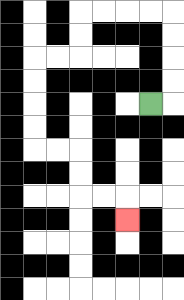{'start': '[6, 4]', 'end': '[5, 9]', 'path_directions': 'R,U,U,U,U,L,L,L,L,D,D,L,L,D,D,D,D,R,R,D,D,R,R,D', 'path_coordinates': '[[6, 4], [7, 4], [7, 3], [7, 2], [7, 1], [7, 0], [6, 0], [5, 0], [4, 0], [3, 0], [3, 1], [3, 2], [2, 2], [1, 2], [1, 3], [1, 4], [1, 5], [1, 6], [2, 6], [3, 6], [3, 7], [3, 8], [4, 8], [5, 8], [5, 9]]'}